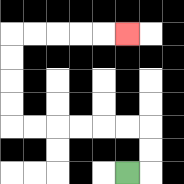{'start': '[5, 7]', 'end': '[5, 1]', 'path_directions': 'R,U,U,L,L,L,L,L,L,U,U,U,U,R,R,R,R,R', 'path_coordinates': '[[5, 7], [6, 7], [6, 6], [6, 5], [5, 5], [4, 5], [3, 5], [2, 5], [1, 5], [0, 5], [0, 4], [0, 3], [0, 2], [0, 1], [1, 1], [2, 1], [3, 1], [4, 1], [5, 1]]'}